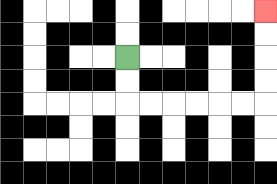{'start': '[5, 2]', 'end': '[11, 0]', 'path_directions': 'D,D,R,R,R,R,R,R,U,U,U,U', 'path_coordinates': '[[5, 2], [5, 3], [5, 4], [6, 4], [7, 4], [8, 4], [9, 4], [10, 4], [11, 4], [11, 3], [11, 2], [11, 1], [11, 0]]'}